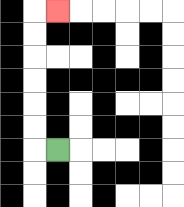{'start': '[2, 6]', 'end': '[2, 0]', 'path_directions': 'L,U,U,U,U,U,U,R', 'path_coordinates': '[[2, 6], [1, 6], [1, 5], [1, 4], [1, 3], [1, 2], [1, 1], [1, 0], [2, 0]]'}